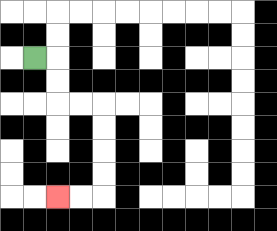{'start': '[1, 2]', 'end': '[2, 8]', 'path_directions': 'R,D,D,R,R,D,D,D,D,L,L', 'path_coordinates': '[[1, 2], [2, 2], [2, 3], [2, 4], [3, 4], [4, 4], [4, 5], [4, 6], [4, 7], [4, 8], [3, 8], [2, 8]]'}